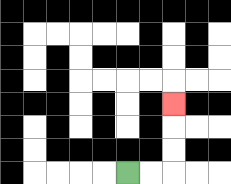{'start': '[5, 7]', 'end': '[7, 4]', 'path_directions': 'R,R,U,U,U', 'path_coordinates': '[[5, 7], [6, 7], [7, 7], [7, 6], [7, 5], [7, 4]]'}